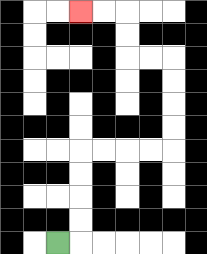{'start': '[2, 10]', 'end': '[3, 0]', 'path_directions': 'R,U,U,U,U,R,R,R,R,U,U,U,U,L,L,U,U,L,L', 'path_coordinates': '[[2, 10], [3, 10], [3, 9], [3, 8], [3, 7], [3, 6], [4, 6], [5, 6], [6, 6], [7, 6], [7, 5], [7, 4], [7, 3], [7, 2], [6, 2], [5, 2], [5, 1], [5, 0], [4, 0], [3, 0]]'}